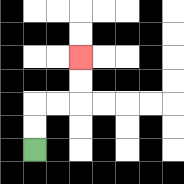{'start': '[1, 6]', 'end': '[3, 2]', 'path_directions': 'U,U,R,R,U,U', 'path_coordinates': '[[1, 6], [1, 5], [1, 4], [2, 4], [3, 4], [3, 3], [3, 2]]'}